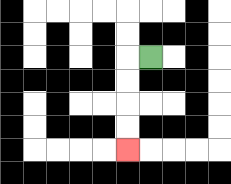{'start': '[6, 2]', 'end': '[5, 6]', 'path_directions': 'L,D,D,D,D', 'path_coordinates': '[[6, 2], [5, 2], [5, 3], [5, 4], [5, 5], [5, 6]]'}